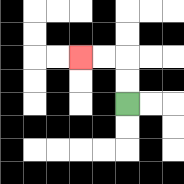{'start': '[5, 4]', 'end': '[3, 2]', 'path_directions': 'U,U,L,L', 'path_coordinates': '[[5, 4], [5, 3], [5, 2], [4, 2], [3, 2]]'}